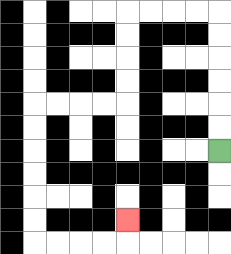{'start': '[9, 6]', 'end': '[5, 9]', 'path_directions': 'U,U,U,U,U,U,L,L,L,L,D,D,D,D,L,L,L,L,D,D,D,D,D,D,R,R,R,R,U', 'path_coordinates': '[[9, 6], [9, 5], [9, 4], [9, 3], [9, 2], [9, 1], [9, 0], [8, 0], [7, 0], [6, 0], [5, 0], [5, 1], [5, 2], [5, 3], [5, 4], [4, 4], [3, 4], [2, 4], [1, 4], [1, 5], [1, 6], [1, 7], [1, 8], [1, 9], [1, 10], [2, 10], [3, 10], [4, 10], [5, 10], [5, 9]]'}